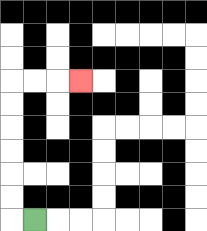{'start': '[1, 9]', 'end': '[3, 3]', 'path_directions': 'L,U,U,U,U,U,U,R,R,R', 'path_coordinates': '[[1, 9], [0, 9], [0, 8], [0, 7], [0, 6], [0, 5], [0, 4], [0, 3], [1, 3], [2, 3], [3, 3]]'}